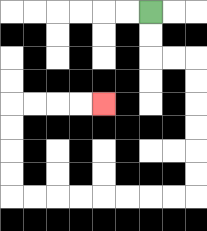{'start': '[6, 0]', 'end': '[4, 4]', 'path_directions': 'D,D,R,R,D,D,D,D,D,D,L,L,L,L,L,L,L,L,U,U,U,U,R,R,R,R', 'path_coordinates': '[[6, 0], [6, 1], [6, 2], [7, 2], [8, 2], [8, 3], [8, 4], [8, 5], [8, 6], [8, 7], [8, 8], [7, 8], [6, 8], [5, 8], [4, 8], [3, 8], [2, 8], [1, 8], [0, 8], [0, 7], [0, 6], [0, 5], [0, 4], [1, 4], [2, 4], [3, 4], [4, 4]]'}